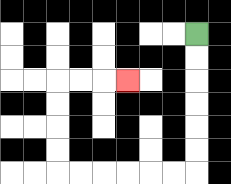{'start': '[8, 1]', 'end': '[5, 3]', 'path_directions': 'D,D,D,D,D,D,L,L,L,L,L,L,U,U,U,U,R,R,R', 'path_coordinates': '[[8, 1], [8, 2], [8, 3], [8, 4], [8, 5], [8, 6], [8, 7], [7, 7], [6, 7], [5, 7], [4, 7], [3, 7], [2, 7], [2, 6], [2, 5], [2, 4], [2, 3], [3, 3], [4, 3], [5, 3]]'}